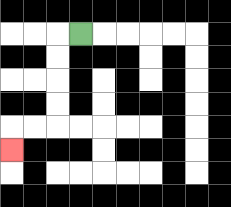{'start': '[3, 1]', 'end': '[0, 6]', 'path_directions': 'L,D,D,D,D,L,L,D', 'path_coordinates': '[[3, 1], [2, 1], [2, 2], [2, 3], [2, 4], [2, 5], [1, 5], [0, 5], [0, 6]]'}